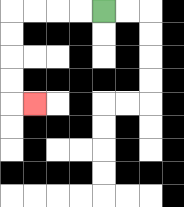{'start': '[4, 0]', 'end': '[1, 4]', 'path_directions': 'L,L,L,L,D,D,D,D,R', 'path_coordinates': '[[4, 0], [3, 0], [2, 0], [1, 0], [0, 0], [0, 1], [0, 2], [0, 3], [0, 4], [1, 4]]'}